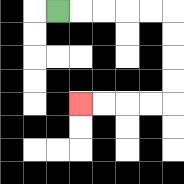{'start': '[2, 0]', 'end': '[3, 4]', 'path_directions': 'R,R,R,R,R,D,D,D,D,L,L,L,L', 'path_coordinates': '[[2, 0], [3, 0], [4, 0], [5, 0], [6, 0], [7, 0], [7, 1], [7, 2], [7, 3], [7, 4], [6, 4], [5, 4], [4, 4], [3, 4]]'}